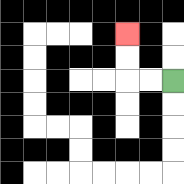{'start': '[7, 3]', 'end': '[5, 1]', 'path_directions': 'L,L,U,U', 'path_coordinates': '[[7, 3], [6, 3], [5, 3], [5, 2], [5, 1]]'}